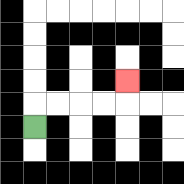{'start': '[1, 5]', 'end': '[5, 3]', 'path_directions': 'U,R,R,R,R,U', 'path_coordinates': '[[1, 5], [1, 4], [2, 4], [3, 4], [4, 4], [5, 4], [5, 3]]'}